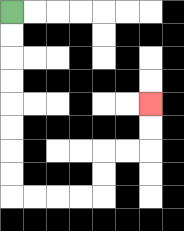{'start': '[0, 0]', 'end': '[6, 4]', 'path_directions': 'D,D,D,D,D,D,D,D,R,R,R,R,U,U,R,R,U,U', 'path_coordinates': '[[0, 0], [0, 1], [0, 2], [0, 3], [0, 4], [0, 5], [0, 6], [0, 7], [0, 8], [1, 8], [2, 8], [3, 8], [4, 8], [4, 7], [4, 6], [5, 6], [6, 6], [6, 5], [6, 4]]'}